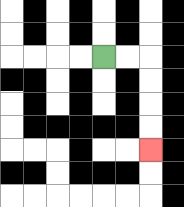{'start': '[4, 2]', 'end': '[6, 6]', 'path_directions': 'R,R,D,D,D,D', 'path_coordinates': '[[4, 2], [5, 2], [6, 2], [6, 3], [6, 4], [6, 5], [6, 6]]'}